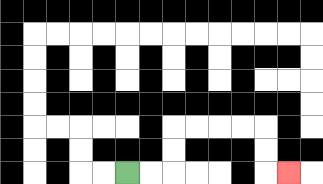{'start': '[5, 7]', 'end': '[12, 7]', 'path_directions': 'R,R,U,U,R,R,R,R,D,D,R', 'path_coordinates': '[[5, 7], [6, 7], [7, 7], [7, 6], [7, 5], [8, 5], [9, 5], [10, 5], [11, 5], [11, 6], [11, 7], [12, 7]]'}